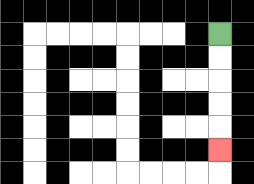{'start': '[9, 1]', 'end': '[9, 6]', 'path_directions': 'D,D,D,D,D', 'path_coordinates': '[[9, 1], [9, 2], [9, 3], [9, 4], [9, 5], [9, 6]]'}